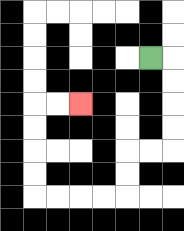{'start': '[6, 2]', 'end': '[3, 4]', 'path_directions': 'R,D,D,D,D,L,L,D,D,L,L,L,L,U,U,U,U,R,R', 'path_coordinates': '[[6, 2], [7, 2], [7, 3], [7, 4], [7, 5], [7, 6], [6, 6], [5, 6], [5, 7], [5, 8], [4, 8], [3, 8], [2, 8], [1, 8], [1, 7], [1, 6], [1, 5], [1, 4], [2, 4], [3, 4]]'}